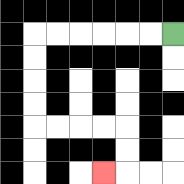{'start': '[7, 1]', 'end': '[4, 7]', 'path_directions': 'L,L,L,L,L,L,D,D,D,D,R,R,R,R,D,D,L', 'path_coordinates': '[[7, 1], [6, 1], [5, 1], [4, 1], [3, 1], [2, 1], [1, 1], [1, 2], [1, 3], [1, 4], [1, 5], [2, 5], [3, 5], [4, 5], [5, 5], [5, 6], [5, 7], [4, 7]]'}